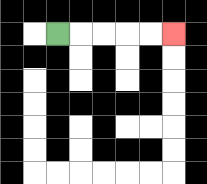{'start': '[2, 1]', 'end': '[7, 1]', 'path_directions': 'R,R,R,R,R', 'path_coordinates': '[[2, 1], [3, 1], [4, 1], [5, 1], [6, 1], [7, 1]]'}